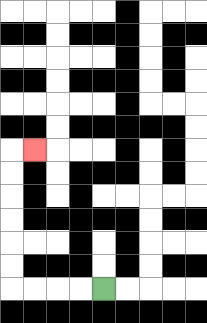{'start': '[4, 12]', 'end': '[1, 6]', 'path_directions': 'L,L,L,L,U,U,U,U,U,U,R', 'path_coordinates': '[[4, 12], [3, 12], [2, 12], [1, 12], [0, 12], [0, 11], [0, 10], [0, 9], [0, 8], [0, 7], [0, 6], [1, 6]]'}